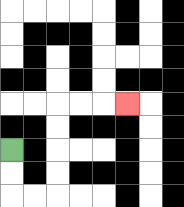{'start': '[0, 6]', 'end': '[5, 4]', 'path_directions': 'D,D,R,R,U,U,U,U,R,R,R', 'path_coordinates': '[[0, 6], [0, 7], [0, 8], [1, 8], [2, 8], [2, 7], [2, 6], [2, 5], [2, 4], [3, 4], [4, 4], [5, 4]]'}